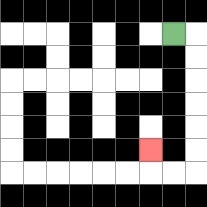{'start': '[7, 1]', 'end': '[6, 6]', 'path_directions': 'R,D,D,D,D,D,D,L,L,U', 'path_coordinates': '[[7, 1], [8, 1], [8, 2], [8, 3], [8, 4], [8, 5], [8, 6], [8, 7], [7, 7], [6, 7], [6, 6]]'}